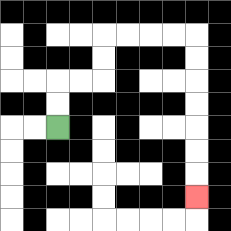{'start': '[2, 5]', 'end': '[8, 8]', 'path_directions': 'U,U,R,R,U,U,R,R,R,R,D,D,D,D,D,D,D', 'path_coordinates': '[[2, 5], [2, 4], [2, 3], [3, 3], [4, 3], [4, 2], [4, 1], [5, 1], [6, 1], [7, 1], [8, 1], [8, 2], [8, 3], [8, 4], [8, 5], [8, 6], [8, 7], [8, 8]]'}